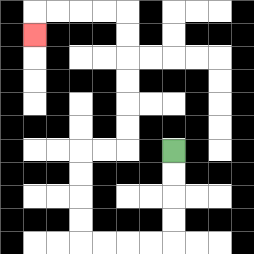{'start': '[7, 6]', 'end': '[1, 1]', 'path_directions': 'D,D,D,D,L,L,L,L,U,U,U,U,R,R,U,U,U,U,U,U,L,L,L,L,D', 'path_coordinates': '[[7, 6], [7, 7], [7, 8], [7, 9], [7, 10], [6, 10], [5, 10], [4, 10], [3, 10], [3, 9], [3, 8], [3, 7], [3, 6], [4, 6], [5, 6], [5, 5], [5, 4], [5, 3], [5, 2], [5, 1], [5, 0], [4, 0], [3, 0], [2, 0], [1, 0], [1, 1]]'}